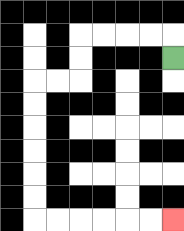{'start': '[7, 2]', 'end': '[7, 9]', 'path_directions': 'U,L,L,L,L,D,D,L,L,D,D,D,D,D,D,R,R,R,R,R,R', 'path_coordinates': '[[7, 2], [7, 1], [6, 1], [5, 1], [4, 1], [3, 1], [3, 2], [3, 3], [2, 3], [1, 3], [1, 4], [1, 5], [1, 6], [1, 7], [1, 8], [1, 9], [2, 9], [3, 9], [4, 9], [5, 9], [6, 9], [7, 9]]'}